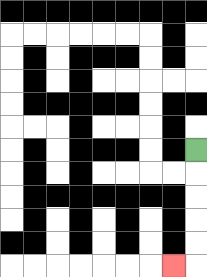{'start': '[8, 6]', 'end': '[7, 11]', 'path_directions': 'D,D,D,D,D,L', 'path_coordinates': '[[8, 6], [8, 7], [8, 8], [8, 9], [8, 10], [8, 11], [7, 11]]'}